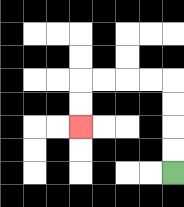{'start': '[7, 7]', 'end': '[3, 5]', 'path_directions': 'U,U,U,U,L,L,L,L,D,D', 'path_coordinates': '[[7, 7], [7, 6], [7, 5], [7, 4], [7, 3], [6, 3], [5, 3], [4, 3], [3, 3], [3, 4], [3, 5]]'}